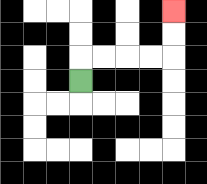{'start': '[3, 3]', 'end': '[7, 0]', 'path_directions': 'U,R,R,R,R,U,U', 'path_coordinates': '[[3, 3], [3, 2], [4, 2], [5, 2], [6, 2], [7, 2], [7, 1], [7, 0]]'}